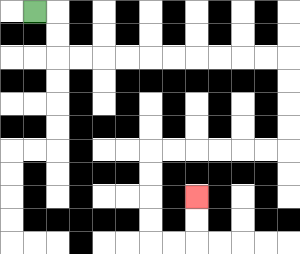{'start': '[1, 0]', 'end': '[8, 8]', 'path_directions': 'R,D,D,R,R,R,R,R,R,R,R,R,R,D,D,D,D,L,L,L,L,L,L,D,D,D,D,R,R,U,U', 'path_coordinates': '[[1, 0], [2, 0], [2, 1], [2, 2], [3, 2], [4, 2], [5, 2], [6, 2], [7, 2], [8, 2], [9, 2], [10, 2], [11, 2], [12, 2], [12, 3], [12, 4], [12, 5], [12, 6], [11, 6], [10, 6], [9, 6], [8, 6], [7, 6], [6, 6], [6, 7], [6, 8], [6, 9], [6, 10], [7, 10], [8, 10], [8, 9], [8, 8]]'}